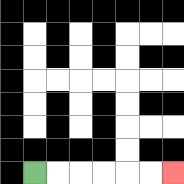{'start': '[1, 7]', 'end': '[7, 7]', 'path_directions': 'R,R,R,R,R,R', 'path_coordinates': '[[1, 7], [2, 7], [3, 7], [4, 7], [5, 7], [6, 7], [7, 7]]'}